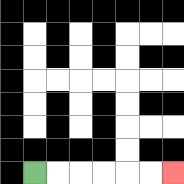{'start': '[1, 7]', 'end': '[7, 7]', 'path_directions': 'R,R,R,R,R,R', 'path_coordinates': '[[1, 7], [2, 7], [3, 7], [4, 7], [5, 7], [6, 7], [7, 7]]'}